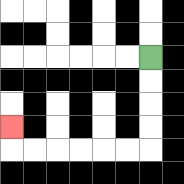{'start': '[6, 2]', 'end': '[0, 5]', 'path_directions': 'D,D,D,D,L,L,L,L,L,L,U', 'path_coordinates': '[[6, 2], [6, 3], [6, 4], [6, 5], [6, 6], [5, 6], [4, 6], [3, 6], [2, 6], [1, 6], [0, 6], [0, 5]]'}